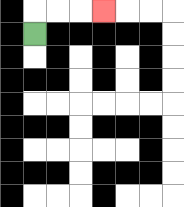{'start': '[1, 1]', 'end': '[4, 0]', 'path_directions': 'U,R,R,R', 'path_coordinates': '[[1, 1], [1, 0], [2, 0], [3, 0], [4, 0]]'}